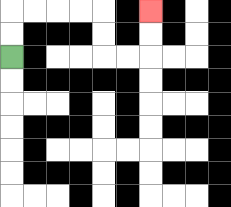{'start': '[0, 2]', 'end': '[6, 0]', 'path_directions': 'U,U,R,R,R,R,D,D,R,R,U,U', 'path_coordinates': '[[0, 2], [0, 1], [0, 0], [1, 0], [2, 0], [3, 0], [4, 0], [4, 1], [4, 2], [5, 2], [6, 2], [6, 1], [6, 0]]'}